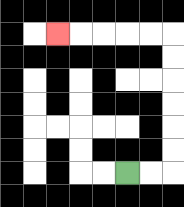{'start': '[5, 7]', 'end': '[2, 1]', 'path_directions': 'R,R,U,U,U,U,U,U,L,L,L,L,L', 'path_coordinates': '[[5, 7], [6, 7], [7, 7], [7, 6], [7, 5], [7, 4], [7, 3], [7, 2], [7, 1], [6, 1], [5, 1], [4, 1], [3, 1], [2, 1]]'}